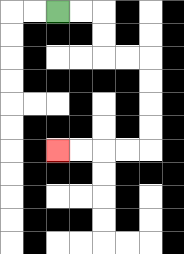{'start': '[2, 0]', 'end': '[2, 6]', 'path_directions': 'R,R,D,D,R,R,D,D,D,D,L,L,L,L', 'path_coordinates': '[[2, 0], [3, 0], [4, 0], [4, 1], [4, 2], [5, 2], [6, 2], [6, 3], [6, 4], [6, 5], [6, 6], [5, 6], [4, 6], [3, 6], [2, 6]]'}